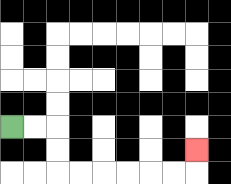{'start': '[0, 5]', 'end': '[8, 6]', 'path_directions': 'R,R,D,D,R,R,R,R,R,R,U', 'path_coordinates': '[[0, 5], [1, 5], [2, 5], [2, 6], [2, 7], [3, 7], [4, 7], [5, 7], [6, 7], [7, 7], [8, 7], [8, 6]]'}